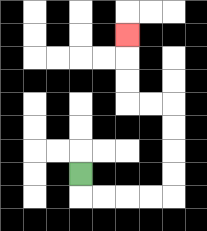{'start': '[3, 7]', 'end': '[5, 1]', 'path_directions': 'D,R,R,R,R,U,U,U,U,L,L,U,U,U', 'path_coordinates': '[[3, 7], [3, 8], [4, 8], [5, 8], [6, 8], [7, 8], [7, 7], [7, 6], [7, 5], [7, 4], [6, 4], [5, 4], [5, 3], [5, 2], [5, 1]]'}